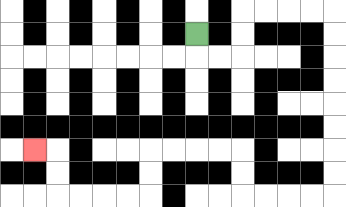{'start': '[8, 1]', 'end': '[1, 6]', 'path_directions': 'D,R,R,U,U,R,R,R,R,D,D,D,D,D,D,D,D,L,L,L,L,U,U,L,L,L,L,D,D,L,L,L,L,U,U,L', 'path_coordinates': '[[8, 1], [8, 2], [9, 2], [10, 2], [10, 1], [10, 0], [11, 0], [12, 0], [13, 0], [14, 0], [14, 1], [14, 2], [14, 3], [14, 4], [14, 5], [14, 6], [14, 7], [14, 8], [13, 8], [12, 8], [11, 8], [10, 8], [10, 7], [10, 6], [9, 6], [8, 6], [7, 6], [6, 6], [6, 7], [6, 8], [5, 8], [4, 8], [3, 8], [2, 8], [2, 7], [2, 6], [1, 6]]'}